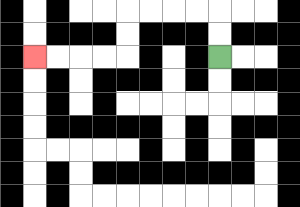{'start': '[9, 2]', 'end': '[1, 2]', 'path_directions': 'U,U,L,L,L,L,D,D,L,L,L,L', 'path_coordinates': '[[9, 2], [9, 1], [9, 0], [8, 0], [7, 0], [6, 0], [5, 0], [5, 1], [5, 2], [4, 2], [3, 2], [2, 2], [1, 2]]'}